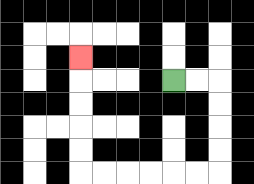{'start': '[7, 3]', 'end': '[3, 2]', 'path_directions': 'R,R,D,D,D,D,L,L,L,L,L,L,U,U,U,U,U', 'path_coordinates': '[[7, 3], [8, 3], [9, 3], [9, 4], [9, 5], [9, 6], [9, 7], [8, 7], [7, 7], [6, 7], [5, 7], [4, 7], [3, 7], [3, 6], [3, 5], [3, 4], [3, 3], [3, 2]]'}